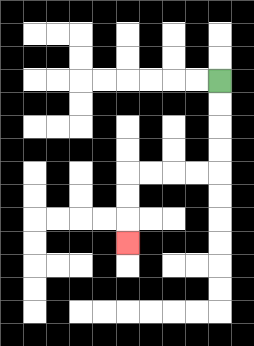{'start': '[9, 3]', 'end': '[5, 10]', 'path_directions': 'D,D,D,D,L,L,L,L,D,D,D', 'path_coordinates': '[[9, 3], [9, 4], [9, 5], [9, 6], [9, 7], [8, 7], [7, 7], [6, 7], [5, 7], [5, 8], [5, 9], [5, 10]]'}